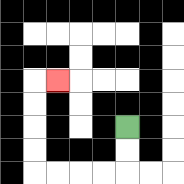{'start': '[5, 5]', 'end': '[2, 3]', 'path_directions': 'D,D,L,L,L,L,U,U,U,U,R', 'path_coordinates': '[[5, 5], [5, 6], [5, 7], [4, 7], [3, 7], [2, 7], [1, 7], [1, 6], [1, 5], [1, 4], [1, 3], [2, 3]]'}